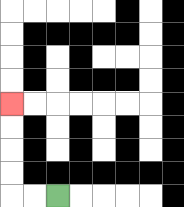{'start': '[2, 8]', 'end': '[0, 4]', 'path_directions': 'L,L,U,U,U,U', 'path_coordinates': '[[2, 8], [1, 8], [0, 8], [0, 7], [0, 6], [0, 5], [0, 4]]'}